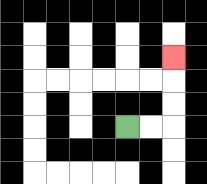{'start': '[5, 5]', 'end': '[7, 2]', 'path_directions': 'R,R,U,U,U', 'path_coordinates': '[[5, 5], [6, 5], [7, 5], [7, 4], [7, 3], [7, 2]]'}